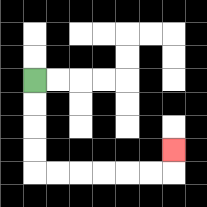{'start': '[1, 3]', 'end': '[7, 6]', 'path_directions': 'D,D,D,D,R,R,R,R,R,R,U', 'path_coordinates': '[[1, 3], [1, 4], [1, 5], [1, 6], [1, 7], [2, 7], [3, 7], [4, 7], [5, 7], [6, 7], [7, 7], [7, 6]]'}